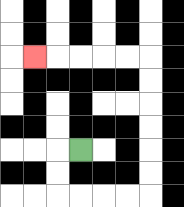{'start': '[3, 6]', 'end': '[1, 2]', 'path_directions': 'L,D,D,R,R,R,R,U,U,U,U,U,U,L,L,L,L,L', 'path_coordinates': '[[3, 6], [2, 6], [2, 7], [2, 8], [3, 8], [4, 8], [5, 8], [6, 8], [6, 7], [6, 6], [6, 5], [6, 4], [6, 3], [6, 2], [5, 2], [4, 2], [3, 2], [2, 2], [1, 2]]'}